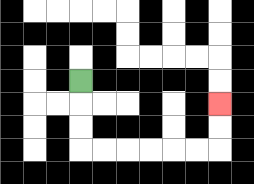{'start': '[3, 3]', 'end': '[9, 4]', 'path_directions': 'D,D,D,R,R,R,R,R,R,U,U', 'path_coordinates': '[[3, 3], [3, 4], [3, 5], [3, 6], [4, 6], [5, 6], [6, 6], [7, 6], [8, 6], [9, 6], [9, 5], [9, 4]]'}